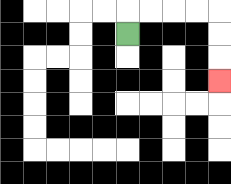{'start': '[5, 1]', 'end': '[9, 3]', 'path_directions': 'U,R,R,R,R,D,D,D', 'path_coordinates': '[[5, 1], [5, 0], [6, 0], [7, 0], [8, 0], [9, 0], [9, 1], [9, 2], [9, 3]]'}